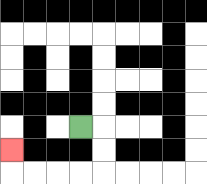{'start': '[3, 5]', 'end': '[0, 6]', 'path_directions': 'R,D,D,L,L,L,L,U', 'path_coordinates': '[[3, 5], [4, 5], [4, 6], [4, 7], [3, 7], [2, 7], [1, 7], [0, 7], [0, 6]]'}